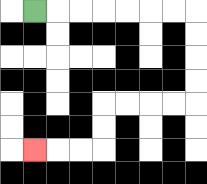{'start': '[1, 0]', 'end': '[1, 6]', 'path_directions': 'R,R,R,R,R,R,R,D,D,D,D,L,L,L,L,D,D,L,L,L', 'path_coordinates': '[[1, 0], [2, 0], [3, 0], [4, 0], [5, 0], [6, 0], [7, 0], [8, 0], [8, 1], [8, 2], [8, 3], [8, 4], [7, 4], [6, 4], [5, 4], [4, 4], [4, 5], [4, 6], [3, 6], [2, 6], [1, 6]]'}